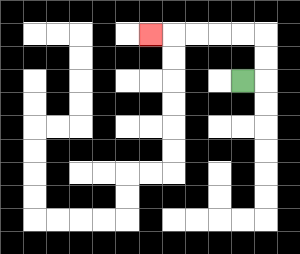{'start': '[10, 3]', 'end': '[6, 1]', 'path_directions': 'R,U,U,L,L,L,L,L', 'path_coordinates': '[[10, 3], [11, 3], [11, 2], [11, 1], [10, 1], [9, 1], [8, 1], [7, 1], [6, 1]]'}